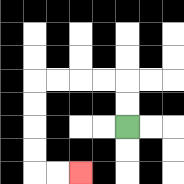{'start': '[5, 5]', 'end': '[3, 7]', 'path_directions': 'U,U,L,L,L,L,D,D,D,D,R,R', 'path_coordinates': '[[5, 5], [5, 4], [5, 3], [4, 3], [3, 3], [2, 3], [1, 3], [1, 4], [1, 5], [1, 6], [1, 7], [2, 7], [3, 7]]'}